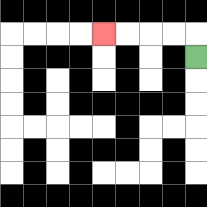{'start': '[8, 2]', 'end': '[4, 1]', 'path_directions': 'U,L,L,L,L', 'path_coordinates': '[[8, 2], [8, 1], [7, 1], [6, 1], [5, 1], [4, 1]]'}